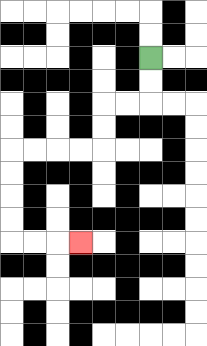{'start': '[6, 2]', 'end': '[3, 10]', 'path_directions': 'D,D,L,L,D,D,L,L,L,L,D,D,D,D,R,R,R', 'path_coordinates': '[[6, 2], [6, 3], [6, 4], [5, 4], [4, 4], [4, 5], [4, 6], [3, 6], [2, 6], [1, 6], [0, 6], [0, 7], [0, 8], [0, 9], [0, 10], [1, 10], [2, 10], [3, 10]]'}